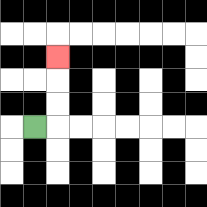{'start': '[1, 5]', 'end': '[2, 2]', 'path_directions': 'R,U,U,U', 'path_coordinates': '[[1, 5], [2, 5], [2, 4], [2, 3], [2, 2]]'}